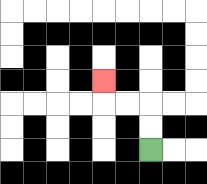{'start': '[6, 6]', 'end': '[4, 3]', 'path_directions': 'U,U,L,L,U', 'path_coordinates': '[[6, 6], [6, 5], [6, 4], [5, 4], [4, 4], [4, 3]]'}